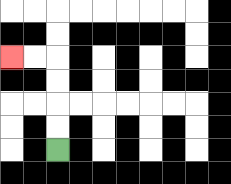{'start': '[2, 6]', 'end': '[0, 2]', 'path_directions': 'U,U,U,U,L,L', 'path_coordinates': '[[2, 6], [2, 5], [2, 4], [2, 3], [2, 2], [1, 2], [0, 2]]'}